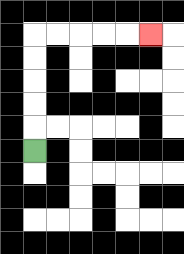{'start': '[1, 6]', 'end': '[6, 1]', 'path_directions': 'U,U,U,U,U,R,R,R,R,R', 'path_coordinates': '[[1, 6], [1, 5], [1, 4], [1, 3], [1, 2], [1, 1], [2, 1], [3, 1], [4, 1], [5, 1], [6, 1]]'}